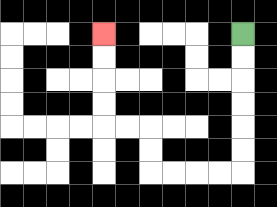{'start': '[10, 1]', 'end': '[4, 1]', 'path_directions': 'D,D,D,D,D,D,L,L,L,L,U,U,L,L,U,U,U,U', 'path_coordinates': '[[10, 1], [10, 2], [10, 3], [10, 4], [10, 5], [10, 6], [10, 7], [9, 7], [8, 7], [7, 7], [6, 7], [6, 6], [6, 5], [5, 5], [4, 5], [4, 4], [4, 3], [4, 2], [4, 1]]'}